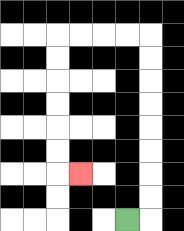{'start': '[5, 9]', 'end': '[3, 7]', 'path_directions': 'R,U,U,U,U,U,U,U,U,L,L,L,L,D,D,D,D,D,D,R', 'path_coordinates': '[[5, 9], [6, 9], [6, 8], [6, 7], [6, 6], [6, 5], [6, 4], [6, 3], [6, 2], [6, 1], [5, 1], [4, 1], [3, 1], [2, 1], [2, 2], [2, 3], [2, 4], [2, 5], [2, 6], [2, 7], [3, 7]]'}